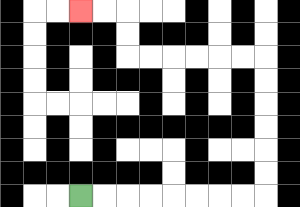{'start': '[3, 8]', 'end': '[3, 0]', 'path_directions': 'R,R,R,R,R,R,R,R,U,U,U,U,U,U,L,L,L,L,L,L,U,U,L,L', 'path_coordinates': '[[3, 8], [4, 8], [5, 8], [6, 8], [7, 8], [8, 8], [9, 8], [10, 8], [11, 8], [11, 7], [11, 6], [11, 5], [11, 4], [11, 3], [11, 2], [10, 2], [9, 2], [8, 2], [7, 2], [6, 2], [5, 2], [5, 1], [5, 0], [4, 0], [3, 0]]'}